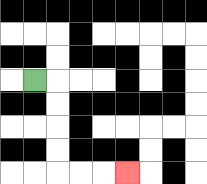{'start': '[1, 3]', 'end': '[5, 7]', 'path_directions': 'R,D,D,D,D,R,R,R', 'path_coordinates': '[[1, 3], [2, 3], [2, 4], [2, 5], [2, 6], [2, 7], [3, 7], [4, 7], [5, 7]]'}